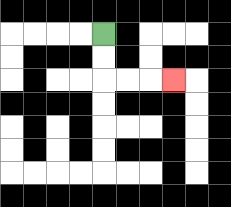{'start': '[4, 1]', 'end': '[7, 3]', 'path_directions': 'D,D,R,R,R', 'path_coordinates': '[[4, 1], [4, 2], [4, 3], [5, 3], [6, 3], [7, 3]]'}